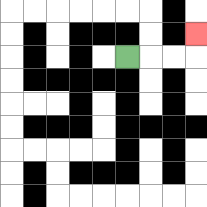{'start': '[5, 2]', 'end': '[8, 1]', 'path_directions': 'R,R,R,U', 'path_coordinates': '[[5, 2], [6, 2], [7, 2], [8, 2], [8, 1]]'}